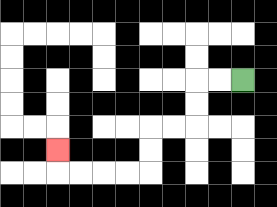{'start': '[10, 3]', 'end': '[2, 6]', 'path_directions': 'L,L,D,D,L,L,D,D,L,L,L,L,U', 'path_coordinates': '[[10, 3], [9, 3], [8, 3], [8, 4], [8, 5], [7, 5], [6, 5], [6, 6], [6, 7], [5, 7], [4, 7], [3, 7], [2, 7], [2, 6]]'}